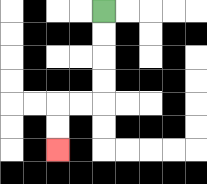{'start': '[4, 0]', 'end': '[2, 6]', 'path_directions': 'D,D,D,D,L,L,D,D', 'path_coordinates': '[[4, 0], [4, 1], [4, 2], [4, 3], [4, 4], [3, 4], [2, 4], [2, 5], [2, 6]]'}